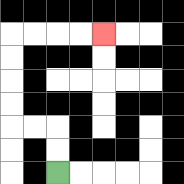{'start': '[2, 7]', 'end': '[4, 1]', 'path_directions': 'U,U,L,L,U,U,U,U,R,R,R,R', 'path_coordinates': '[[2, 7], [2, 6], [2, 5], [1, 5], [0, 5], [0, 4], [0, 3], [0, 2], [0, 1], [1, 1], [2, 1], [3, 1], [4, 1]]'}